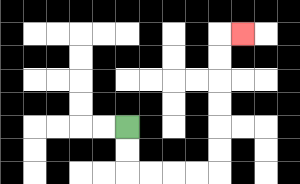{'start': '[5, 5]', 'end': '[10, 1]', 'path_directions': 'D,D,R,R,R,R,U,U,U,U,U,U,R', 'path_coordinates': '[[5, 5], [5, 6], [5, 7], [6, 7], [7, 7], [8, 7], [9, 7], [9, 6], [9, 5], [9, 4], [9, 3], [9, 2], [9, 1], [10, 1]]'}